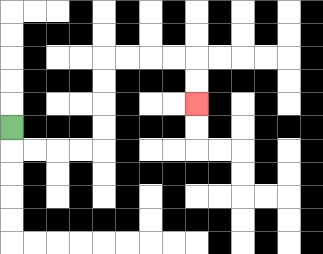{'start': '[0, 5]', 'end': '[8, 4]', 'path_directions': 'D,R,R,R,R,U,U,U,U,R,R,R,R,D,D', 'path_coordinates': '[[0, 5], [0, 6], [1, 6], [2, 6], [3, 6], [4, 6], [4, 5], [4, 4], [4, 3], [4, 2], [5, 2], [6, 2], [7, 2], [8, 2], [8, 3], [8, 4]]'}